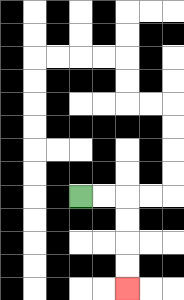{'start': '[3, 8]', 'end': '[5, 12]', 'path_directions': 'R,R,D,D,D,D', 'path_coordinates': '[[3, 8], [4, 8], [5, 8], [5, 9], [5, 10], [5, 11], [5, 12]]'}